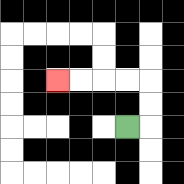{'start': '[5, 5]', 'end': '[2, 3]', 'path_directions': 'R,U,U,L,L,L,L', 'path_coordinates': '[[5, 5], [6, 5], [6, 4], [6, 3], [5, 3], [4, 3], [3, 3], [2, 3]]'}